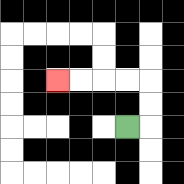{'start': '[5, 5]', 'end': '[2, 3]', 'path_directions': 'R,U,U,L,L,L,L', 'path_coordinates': '[[5, 5], [6, 5], [6, 4], [6, 3], [5, 3], [4, 3], [3, 3], [2, 3]]'}